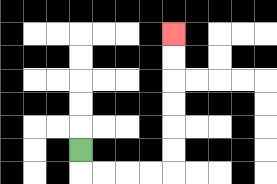{'start': '[3, 6]', 'end': '[7, 1]', 'path_directions': 'D,R,R,R,R,U,U,U,U,U,U', 'path_coordinates': '[[3, 6], [3, 7], [4, 7], [5, 7], [6, 7], [7, 7], [7, 6], [7, 5], [7, 4], [7, 3], [7, 2], [7, 1]]'}